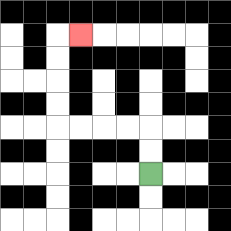{'start': '[6, 7]', 'end': '[3, 1]', 'path_directions': 'U,U,L,L,L,L,U,U,U,U,R', 'path_coordinates': '[[6, 7], [6, 6], [6, 5], [5, 5], [4, 5], [3, 5], [2, 5], [2, 4], [2, 3], [2, 2], [2, 1], [3, 1]]'}